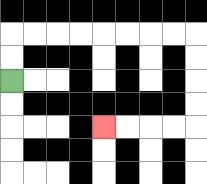{'start': '[0, 3]', 'end': '[4, 5]', 'path_directions': 'U,U,R,R,R,R,R,R,R,R,D,D,D,D,L,L,L,L', 'path_coordinates': '[[0, 3], [0, 2], [0, 1], [1, 1], [2, 1], [3, 1], [4, 1], [5, 1], [6, 1], [7, 1], [8, 1], [8, 2], [8, 3], [8, 4], [8, 5], [7, 5], [6, 5], [5, 5], [4, 5]]'}